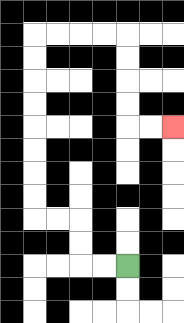{'start': '[5, 11]', 'end': '[7, 5]', 'path_directions': 'L,L,U,U,L,L,U,U,U,U,U,U,U,U,R,R,R,R,D,D,D,D,R,R', 'path_coordinates': '[[5, 11], [4, 11], [3, 11], [3, 10], [3, 9], [2, 9], [1, 9], [1, 8], [1, 7], [1, 6], [1, 5], [1, 4], [1, 3], [1, 2], [1, 1], [2, 1], [3, 1], [4, 1], [5, 1], [5, 2], [5, 3], [5, 4], [5, 5], [6, 5], [7, 5]]'}